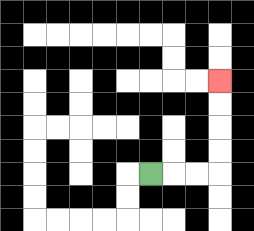{'start': '[6, 7]', 'end': '[9, 3]', 'path_directions': 'R,R,R,U,U,U,U', 'path_coordinates': '[[6, 7], [7, 7], [8, 7], [9, 7], [9, 6], [9, 5], [9, 4], [9, 3]]'}